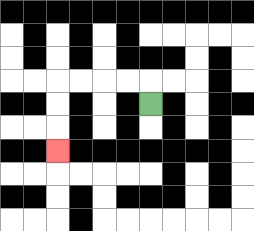{'start': '[6, 4]', 'end': '[2, 6]', 'path_directions': 'U,L,L,L,L,D,D,D', 'path_coordinates': '[[6, 4], [6, 3], [5, 3], [4, 3], [3, 3], [2, 3], [2, 4], [2, 5], [2, 6]]'}